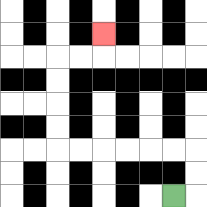{'start': '[7, 8]', 'end': '[4, 1]', 'path_directions': 'R,U,U,L,L,L,L,L,L,U,U,U,U,R,R,U', 'path_coordinates': '[[7, 8], [8, 8], [8, 7], [8, 6], [7, 6], [6, 6], [5, 6], [4, 6], [3, 6], [2, 6], [2, 5], [2, 4], [2, 3], [2, 2], [3, 2], [4, 2], [4, 1]]'}